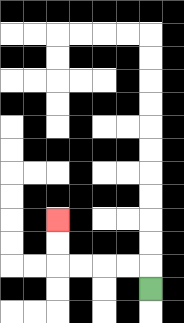{'start': '[6, 12]', 'end': '[2, 9]', 'path_directions': 'U,L,L,L,L,U,U', 'path_coordinates': '[[6, 12], [6, 11], [5, 11], [4, 11], [3, 11], [2, 11], [2, 10], [2, 9]]'}